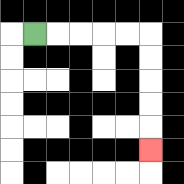{'start': '[1, 1]', 'end': '[6, 6]', 'path_directions': 'R,R,R,R,R,D,D,D,D,D', 'path_coordinates': '[[1, 1], [2, 1], [3, 1], [4, 1], [5, 1], [6, 1], [6, 2], [6, 3], [6, 4], [6, 5], [6, 6]]'}